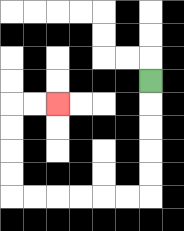{'start': '[6, 3]', 'end': '[2, 4]', 'path_directions': 'D,D,D,D,D,L,L,L,L,L,L,U,U,U,U,R,R', 'path_coordinates': '[[6, 3], [6, 4], [6, 5], [6, 6], [6, 7], [6, 8], [5, 8], [4, 8], [3, 8], [2, 8], [1, 8], [0, 8], [0, 7], [0, 6], [0, 5], [0, 4], [1, 4], [2, 4]]'}